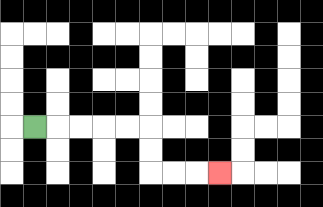{'start': '[1, 5]', 'end': '[9, 7]', 'path_directions': 'R,R,R,R,R,D,D,R,R,R', 'path_coordinates': '[[1, 5], [2, 5], [3, 5], [4, 5], [5, 5], [6, 5], [6, 6], [6, 7], [7, 7], [8, 7], [9, 7]]'}